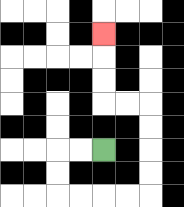{'start': '[4, 6]', 'end': '[4, 1]', 'path_directions': 'L,L,D,D,R,R,R,R,U,U,U,U,L,L,U,U,U', 'path_coordinates': '[[4, 6], [3, 6], [2, 6], [2, 7], [2, 8], [3, 8], [4, 8], [5, 8], [6, 8], [6, 7], [6, 6], [6, 5], [6, 4], [5, 4], [4, 4], [4, 3], [4, 2], [4, 1]]'}